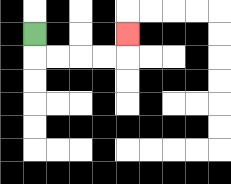{'start': '[1, 1]', 'end': '[5, 1]', 'path_directions': 'D,R,R,R,R,U', 'path_coordinates': '[[1, 1], [1, 2], [2, 2], [3, 2], [4, 2], [5, 2], [5, 1]]'}